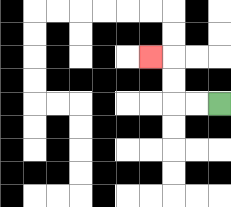{'start': '[9, 4]', 'end': '[6, 2]', 'path_directions': 'L,L,U,U,L', 'path_coordinates': '[[9, 4], [8, 4], [7, 4], [7, 3], [7, 2], [6, 2]]'}